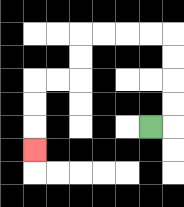{'start': '[6, 5]', 'end': '[1, 6]', 'path_directions': 'R,U,U,U,U,L,L,L,L,D,D,L,L,D,D,D', 'path_coordinates': '[[6, 5], [7, 5], [7, 4], [7, 3], [7, 2], [7, 1], [6, 1], [5, 1], [4, 1], [3, 1], [3, 2], [3, 3], [2, 3], [1, 3], [1, 4], [1, 5], [1, 6]]'}